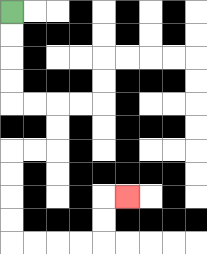{'start': '[0, 0]', 'end': '[5, 8]', 'path_directions': 'D,D,D,D,R,R,D,D,L,L,D,D,D,D,R,R,R,R,U,U,R', 'path_coordinates': '[[0, 0], [0, 1], [0, 2], [0, 3], [0, 4], [1, 4], [2, 4], [2, 5], [2, 6], [1, 6], [0, 6], [0, 7], [0, 8], [0, 9], [0, 10], [1, 10], [2, 10], [3, 10], [4, 10], [4, 9], [4, 8], [5, 8]]'}